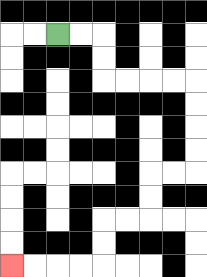{'start': '[2, 1]', 'end': '[0, 11]', 'path_directions': 'R,R,D,D,R,R,R,R,D,D,D,D,L,L,D,D,L,L,D,D,L,L,L,L', 'path_coordinates': '[[2, 1], [3, 1], [4, 1], [4, 2], [4, 3], [5, 3], [6, 3], [7, 3], [8, 3], [8, 4], [8, 5], [8, 6], [8, 7], [7, 7], [6, 7], [6, 8], [6, 9], [5, 9], [4, 9], [4, 10], [4, 11], [3, 11], [2, 11], [1, 11], [0, 11]]'}